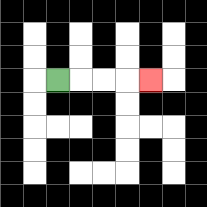{'start': '[2, 3]', 'end': '[6, 3]', 'path_directions': 'R,R,R,R', 'path_coordinates': '[[2, 3], [3, 3], [4, 3], [5, 3], [6, 3]]'}